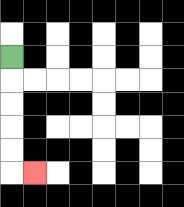{'start': '[0, 2]', 'end': '[1, 7]', 'path_directions': 'D,D,D,D,D,R', 'path_coordinates': '[[0, 2], [0, 3], [0, 4], [0, 5], [0, 6], [0, 7], [1, 7]]'}